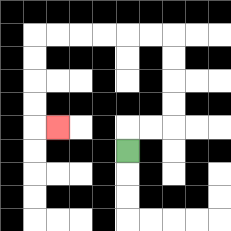{'start': '[5, 6]', 'end': '[2, 5]', 'path_directions': 'U,R,R,U,U,U,U,L,L,L,L,L,L,D,D,D,D,R', 'path_coordinates': '[[5, 6], [5, 5], [6, 5], [7, 5], [7, 4], [7, 3], [7, 2], [7, 1], [6, 1], [5, 1], [4, 1], [3, 1], [2, 1], [1, 1], [1, 2], [1, 3], [1, 4], [1, 5], [2, 5]]'}